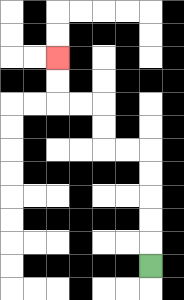{'start': '[6, 11]', 'end': '[2, 2]', 'path_directions': 'U,U,U,U,U,L,L,U,U,L,L,U,U', 'path_coordinates': '[[6, 11], [6, 10], [6, 9], [6, 8], [6, 7], [6, 6], [5, 6], [4, 6], [4, 5], [4, 4], [3, 4], [2, 4], [2, 3], [2, 2]]'}